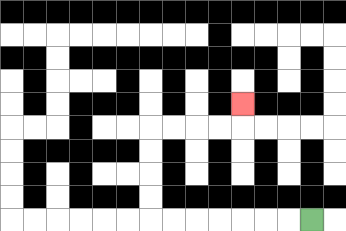{'start': '[13, 9]', 'end': '[10, 4]', 'path_directions': 'L,L,L,L,L,L,L,U,U,U,U,R,R,R,R,U', 'path_coordinates': '[[13, 9], [12, 9], [11, 9], [10, 9], [9, 9], [8, 9], [7, 9], [6, 9], [6, 8], [6, 7], [6, 6], [6, 5], [7, 5], [8, 5], [9, 5], [10, 5], [10, 4]]'}